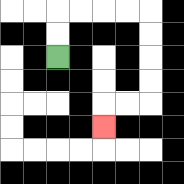{'start': '[2, 2]', 'end': '[4, 5]', 'path_directions': 'U,U,R,R,R,R,D,D,D,D,L,L,D', 'path_coordinates': '[[2, 2], [2, 1], [2, 0], [3, 0], [4, 0], [5, 0], [6, 0], [6, 1], [6, 2], [6, 3], [6, 4], [5, 4], [4, 4], [4, 5]]'}